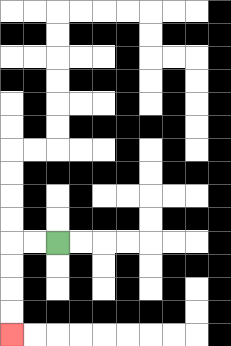{'start': '[2, 10]', 'end': '[0, 14]', 'path_directions': 'L,L,D,D,D,D', 'path_coordinates': '[[2, 10], [1, 10], [0, 10], [0, 11], [0, 12], [0, 13], [0, 14]]'}